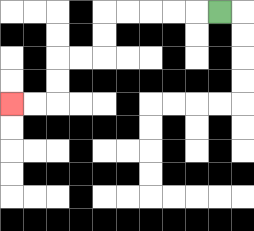{'start': '[9, 0]', 'end': '[0, 4]', 'path_directions': 'L,L,L,L,L,D,D,L,L,D,D,L,L', 'path_coordinates': '[[9, 0], [8, 0], [7, 0], [6, 0], [5, 0], [4, 0], [4, 1], [4, 2], [3, 2], [2, 2], [2, 3], [2, 4], [1, 4], [0, 4]]'}